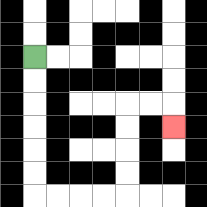{'start': '[1, 2]', 'end': '[7, 5]', 'path_directions': 'D,D,D,D,D,D,R,R,R,R,U,U,U,U,R,R,D', 'path_coordinates': '[[1, 2], [1, 3], [1, 4], [1, 5], [1, 6], [1, 7], [1, 8], [2, 8], [3, 8], [4, 8], [5, 8], [5, 7], [5, 6], [5, 5], [5, 4], [6, 4], [7, 4], [7, 5]]'}